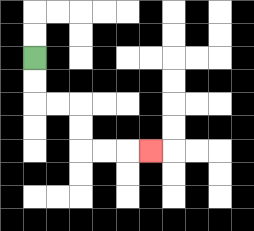{'start': '[1, 2]', 'end': '[6, 6]', 'path_directions': 'D,D,R,R,D,D,R,R,R', 'path_coordinates': '[[1, 2], [1, 3], [1, 4], [2, 4], [3, 4], [3, 5], [3, 6], [4, 6], [5, 6], [6, 6]]'}